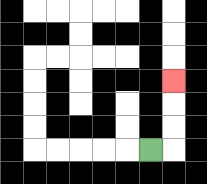{'start': '[6, 6]', 'end': '[7, 3]', 'path_directions': 'R,U,U,U', 'path_coordinates': '[[6, 6], [7, 6], [7, 5], [7, 4], [7, 3]]'}